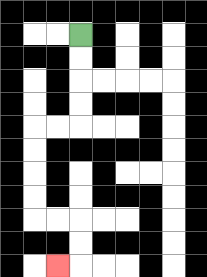{'start': '[3, 1]', 'end': '[2, 11]', 'path_directions': 'D,D,D,D,L,L,D,D,D,D,R,R,D,D,L', 'path_coordinates': '[[3, 1], [3, 2], [3, 3], [3, 4], [3, 5], [2, 5], [1, 5], [1, 6], [1, 7], [1, 8], [1, 9], [2, 9], [3, 9], [3, 10], [3, 11], [2, 11]]'}